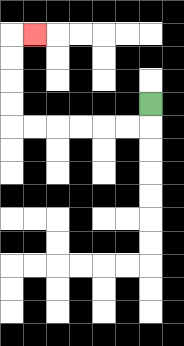{'start': '[6, 4]', 'end': '[1, 1]', 'path_directions': 'D,L,L,L,L,L,L,U,U,U,U,R', 'path_coordinates': '[[6, 4], [6, 5], [5, 5], [4, 5], [3, 5], [2, 5], [1, 5], [0, 5], [0, 4], [0, 3], [0, 2], [0, 1], [1, 1]]'}